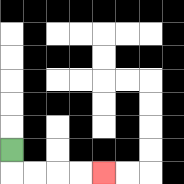{'start': '[0, 6]', 'end': '[4, 7]', 'path_directions': 'D,R,R,R,R', 'path_coordinates': '[[0, 6], [0, 7], [1, 7], [2, 7], [3, 7], [4, 7]]'}